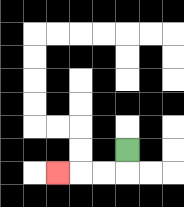{'start': '[5, 6]', 'end': '[2, 7]', 'path_directions': 'D,L,L,L', 'path_coordinates': '[[5, 6], [5, 7], [4, 7], [3, 7], [2, 7]]'}